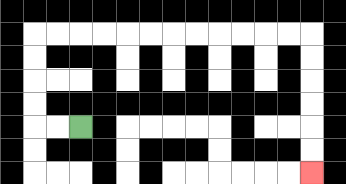{'start': '[3, 5]', 'end': '[13, 7]', 'path_directions': 'L,L,U,U,U,U,R,R,R,R,R,R,R,R,R,R,R,R,D,D,D,D,D,D', 'path_coordinates': '[[3, 5], [2, 5], [1, 5], [1, 4], [1, 3], [1, 2], [1, 1], [2, 1], [3, 1], [4, 1], [5, 1], [6, 1], [7, 1], [8, 1], [9, 1], [10, 1], [11, 1], [12, 1], [13, 1], [13, 2], [13, 3], [13, 4], [13, 5], [13, 6], [13, 7]]'}